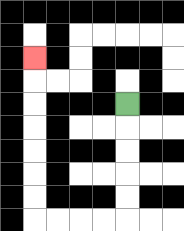{'start': '[5, 4]', 'end': '[1, 2]', 'path_directions': 'D,D,D,D,D,L,L,L,L,U,U,U,U,U,U,U', 'path_coordinates': '[[5, 4], [5, 5], [5, 6], [5, 7], [5, 8], [5, 9], [4, 9], [3, 9], [2, 9], [1, 9], [1, 8], [1, 7], [1, 6], [1, 5], [1, 4], [1, 3], [1, 2]]'}